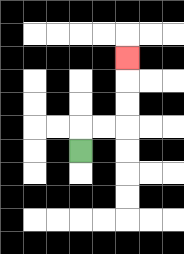{'start': '[3, 6]', 'end': '[5, 2]', 'path_directions': 'U,R,R,U,U,U', 'path_coordinates': '[[3, 6], [3, 5], [4, 5], [5, 5], [5, 4], [5, 3], [5, 2]]'}